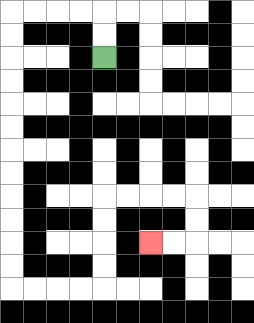{'start': '[4, 2]', 'end': '[6, 10]', 'path_directions': 'U,U,L,L,L,L,D,D,D,D,D,D,D,D,D,D,D,D,R,R,R,R,U,U,U,U,R,R,R,R,D,D,L,L', 'path_coordinates': '[[4, 2], [4, 1], [4, 0], [3, 0], [2, 0], [1, 0], [0, 0], [0, 1], [0, 2], [0, 3], [0, 4], [0, 5], [0, 6], [0, 7], [0, 8], [0, 9], [0, 10], [0, 11], [0, 12], [1, 12], [2, 12], [3, 12], [4, 12], [4, 11], [4, 10], [4, 9], [4, 8], [5, 8], [6, 8], [7, 8], [8, 8], [8, 9], [8, 10], [7, 10], [6, 10]]'}